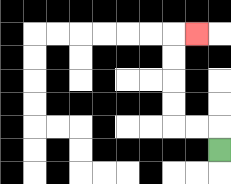{'start': '[9, 6]', 'end': '[8, 1]', 'path_directions': 'U,L,L,U,U,U,U,R', 'path_coordinates': '[[9, 6], [9, 5], [8, 5], [7, 5], [7, 4], [7, 3], [7, 2], [7, 1], [8, 1]]'}